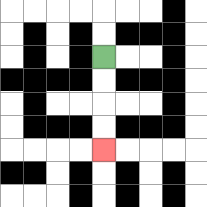{'start': '[4, 2]', 'end': '[4, 6]', 'path_directions': 'D,D,D,D', 'path_coordinates': '[[4, 2], [4, 3], [4, 4], [4, 5], [4, 6]]'}